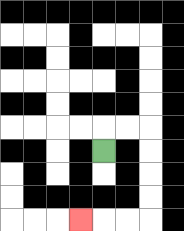{'start': '[4, 6]', 'end': '[3, 9]', 'path_directions': 'U,R,R,D,D,D,D,L,L,L', 'path_coordinates': '[[4, 6], [4, 5], [5, 5], [6, 5], [6, 6], [6, 7], [6, 8], [6, 9], [5, 9], [4, 9], [3, 9]]'}